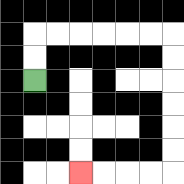{'start': '[1, 3]', 'end': '[3, 7]', 'path_directions': 'U,U,R,R,R,R,R,R,D,D,D,D,D,D,L,L,L,L', 'path_coordinates': '[[1, 3], [1, 2], [1, 1], [2, 1], [3, 1], [4, 1], [5, 1], [6, 1], [7, 1], [7, 2], [7, 3], [7, 4], [7, 5], [7, 6], [7, 7], [6, 7], [5, 7], [4, 7], [3, 7]]'}